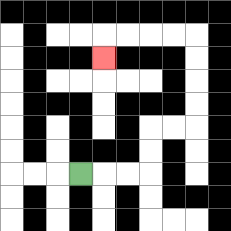{'start': '[3, 7]', 'end': '[4, 2]', 'path_directions': 'R,R,R,U,U,R,R,U,U,U,U,L,L,L,L,D', 'path_coordinates': '[[3, 7], [4, 7], [5, 7], [6, 7], [6, 6], [6, 5], [7, 5], [8, 5], [8, 4], [8, 3], [8, 2], [8, 1], [7, 1], [6, 1], [5, 1], [4, 1], [4, 2]]'}